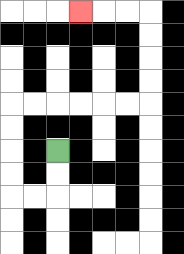{'start': '[2, 6]', 'end': '[3, 0]', 'path_directions': 'D,D,L,L,U,U,U,U,R,R,R,R,R,R,U,U,U,U,L,L,L', 'path_coordinates': '[[2, 6], [2, 7], [2, 8], [1, 8], [0, 8], [0, 7], [0, 6], [0, 5], [0, 4], [1, 4], [2, 4], [3, 4], [4, 4], [5, 4], [6, 4], [6, 3], [6, 2], [6, 1], [6, 0], [5, 0], [4, 0], [3, 0]]'}